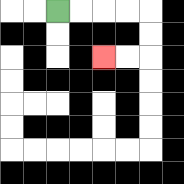{'start': '[2, 0]', 'end': '[4, 2]', 'path_directions': 'R,R,R,R,D,D,L,L', 'path_coordinates': '[[2, 0], [3, 0], [4, 0], [5, 0], [6, 0], [6, 1], [6, 2], [5, 2], [4, 2]]'}